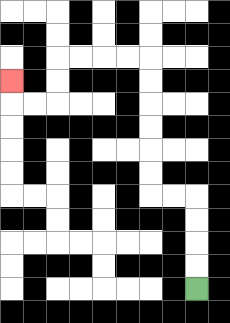{'start': '[8, 12]', 'end': '[0, 3]', 'path_directions': 'U,U,U,U,L,L,U,U,U,U,U,U,L,L,L,L,D,D,L,L,U', 'path_coordinates': '[[8, 12], [8, 11], [8, 10], [8, 9], [8, 8], [7, 8], [6, 8], [6, 7], [6, 6], [6, 5], [6, 4], [6, 3], [6, 2], [5, 2], [4, 2], [3, 2], [2, 2], [2, 3], [2, 4], [1, 4], [0, 4], [0, 3]]'}